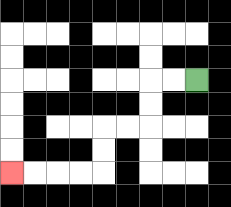{'start': '[8, 3]', 'end': '[0, 7]', 'path_directions': 'L,L,D,D,L,L,D,D,L,L,L,L', 'path_coordinates': '[[8, 3], [7, 3], [6, 3], [6, 4], [6, 5], [5, 5], [4, 5], [4, 6], [4, 7], [3, 7], [2, 7], [1, 7], [0, 7]]'}